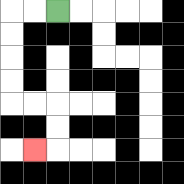{'start': '[2, 0]', 'end': '[1, 6]', 'path_directions': 'L,L,D,D,D,D,R,R,D,D,L', 'path_coordinates': '[[2, 0], [1, 0], [0, 0], [0, 1], [0, 2], [0, 3], [0, 4], [1, 4], [2, 4], [2, 5], [2, 6], [1, 6]]'}